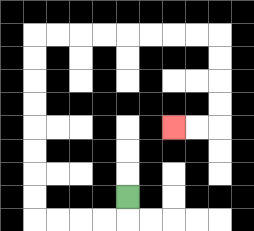{'start': '[5, 8]', 'end': '[7, 5]', 'path_directions': 'D,L,L,L,L,U,U,U,U,U,U,U,U,R,R,R,R,R,R,R,R,D,D,D,D,L,L', 'path_coordinates': '[[5, 8], [5, 9], [4, 9], [3, 9], [2, 9], [1, 9], [1, 8], [1, 7], [1, 6], [1, 5], [1, 4], [1, 3], [1, 2], [1, 1], [2, 1], [3, 1], [4, 1], [5, 1], [6, 1], [7, 1], [8, 1], [9, 1], [9, 2], [9, 3], [9, 4], [9, 5], [8, 5], [7, 5]]'}